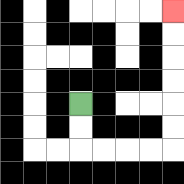{'start': '[3, 4]', 'end': '[7, 0]', 'path_directions': 'D,D,R,R,R,R,U,U,U,U,U,U', 'path_coordinates': '[[3, 4], [3, 5], [3, 6], [4, 6], [5, 6], [6, 6], [7, 6], [7, 5], [7, 4], [7, 3], [7, 2], [7, 1], [7, 0]]'}